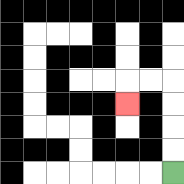{'start': '[7, 7]', 'end': '[5, 4]', 'path_directions': 'U,U,U,U,L,L,D', 'path_coordinates': '[[7, 7], [7, 6], [7, 5], [7, 4], [7, 3], [6, 3], [5, 3], [5, 4]]'}